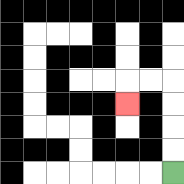{'start': '[7, 7]', 'end': '[5, 4]', 'path_directions': 'U,U,U,U,L,L,D', 'path_coordinates': '[[7, 7], [7, 6], [7, 5], [7, 4], [7, 3], [6, 3], [5, 3], [5, 4]]'}